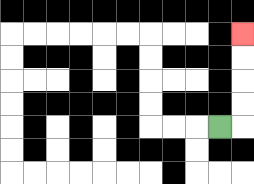{'start': '[9, 5]', 'end': '[10, 1]', 'path_directions': 'R,U,U,U,U', 'path_coordinates': '[[9, 5], [10, 5], [10, 4], [10, 3], [10, 2], [10, 1]]'}